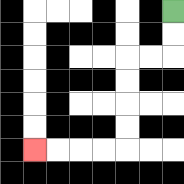{'start': '[7, 0]', 'end': '[1, 6]', 'path_directions': 'D,D,L,L,D,D,D,D,L,L,L,L', 'path_coordinates': '[[7, 0], [7, 1], [7, 2], [6, 2], [5, 2], [5, 3], [5, 4], [5, 5], [5, 6], [4, 6], [3, 6], [2, 6], [1, 6]]'}